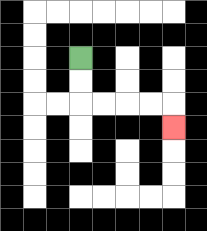{'start': '[3, 2]', 'end': '[7, 5]', 'path_directions': 'D,D,R,R,R,R,D', 'path_coordinates': '[[3, 2], [3, 3], [3, 4], [4, 4], [5, 4], [6, 4], [7, 4], [7, 5]]'}